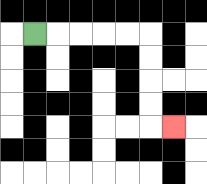{'start': '[1, 1]', 'end': '[7, 5]', 'path_directions': 'R,R,R,R,R,D,D,D,D,R', 'path_coordinates': '[[1, 1], [2, 1], [3, 1], [4, 1], [5, 1], [6, 1], [6, 2], [6, 3], [6, 4], [6, 5], [7, 5]]'}